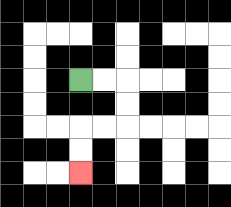{'start': '[3, 3]', 'end': '[3, 7]', 'path_directions': 'R,R,D,D,L,L,D,D', 'path_coordinates': '[[3, 3], [4, 3], [5, 3], [5, 4], [5, 5], [4, 5], [3, 5], [3, 6], [3, 7]]'}